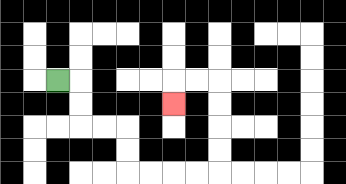{'start': '[2, 3]', 'end': '[7, 4]', 'path_directions': 'R,D,D,R,R,D,D,R,R,R,R,U,U,U,U,L,L,D', 'path_coordinates': '[[2, 3], [3, 3], [3, 4], [3, 5], [4, 5], [5, 5], [5, 6], [5, 7], [6, 7], [7, 7], [8, 7], [9, 7], [9, 6], [9, 5], [9, 4], [9, 3], [8, 3], [7, 3], [7, 4]]'}